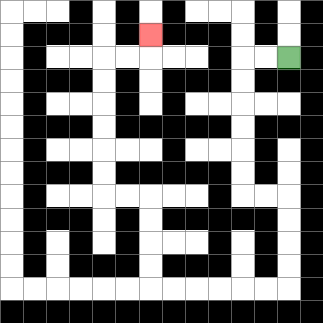{'start': '[12, 2]', 'end': '[6, 1]', 'path_directions': 'L,L,D,D,D,D,D,D,R,R,D,D,D,D,L,L,L,L,L,L,U,U,U,U,L,L,U,U,U,U,U,U,R,R,U', 'path_coordinates': '[[12, 2], [11, 2], [10, 2], [10, 3], [10, 4], [10, 5], [10, 6], [10, 7], [10, 8], [11, 8], [12, 8], [12, 9], [12, 10], [12, 11], [12, 12], [11, 12], [10, 12], [9, 12], [8, 12], [7, 12], [6, 12], [6, 11], [6, 10], [6, 9], [6, 8], [5, 8], [4, 8], [4, 7], [4, 6], [4, 5], [4, 4], [4, 3], [4, 2], [5, 2], [6, 2], [6, 1]]'}